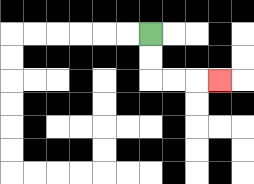{'start': '[6, 1]', 'end': '[9, 3]', 'path_directions': 'D,D,R,R,R', 'path_coordinates': '[[6, 1], [6, 2], [6, 3], [7, 3], [8, 3], [9, 3]]'}